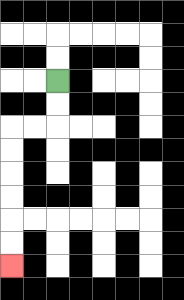{'start': '[2, 3]', 'end': '[0, 11]', 'path_directions': 'D,D,L,L,D,D,D,D,D,D', 'path_coordinates': '[[2, 3], [2, 4], [2, 5], [1, 5], [0, 5], [0, 6], [0, 7], [0, 8], [0, 9], [0, 10], [0, 11]]'}